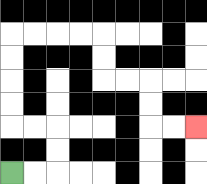{'start': '[0, 7]', 'end': '[8, 5]', 'path_directions': 'R,R,U,U,L,L,U,U,U,U,R,R,R,R,D,D,R,R,D,D,R,R', 'path_coordinates': '[[0, 7], [1, 7], [2, 7], [2, 6], [2, 5], [1, 5], [0, 5], [0, 4], [0, 3], [0, 2], [0, 1], [1, 1], [2, 1], [3, 1], [4, 1], [4, 2], [4, 3], [5, 3], [6, 3], [6, 4], [6, 5], [7, 5], [8, 5]]'}